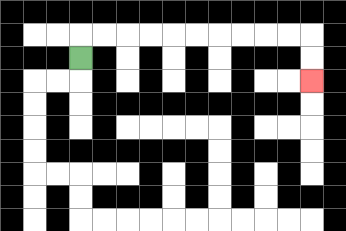{'start': '[3, 2]', 'end': '[13, 3]', 'path_directions': 'U,R,R,R,R,R,R,R,R,R,R,D,D', 'path_coordinates': '[[3, 2], [3, 1], [4, 1], [5, 1], [6, 1], [7, 1], [8, 1], [9, 1], [10, 1], [11, 1], [12, 1], [13, 1], [13, 2], [13, 3]]'}